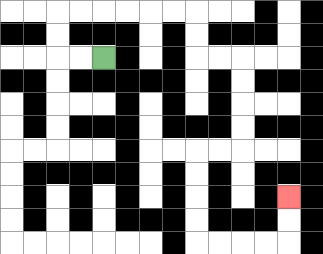{'start': '[4, 2]', 'end': '[12, 8]', 'path_directions': 'L,L,U,U,R,R,R,R,R,R,D,D,R,R,D,D,D,D,L,L,D,D,D,D,R,R,R,R,U,U', 'path_coordinates': '[[4, 2], [3, 2], [2, 2], [2, 1], [2, 0], [3, 0], [4, 0], [5, 0], [6, 0], [7, 0], [8, 0], [8, 1], [8, 2], [9, 2], [10, 2], [10, 3], [10, 4], [10, 5], [10, 6], [9, 6], [8, 6], [8, 7], [8, 8], [8, 9], [8, 10], [9, 10], [10, 10], [11, 10], [12, 10], [12, 9], [12, 8]]'}